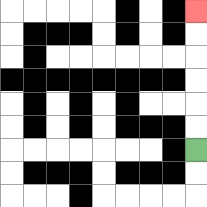{'start': '[8, 6]', 'end': '[8, 0]', 'path_directions': 'U,U,U,U,U,U', 'path_coordinates': '[[8, 6], [8, 5], [8, 4], [8, 3], [8, 2], [8, 1], [8, 0]]'}